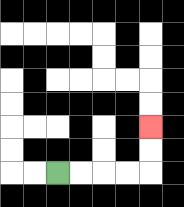{'start': '[2, 7]', 'end': '[6, 5]', 'path_directions': 'R,R,R,R,U,U', 'path_coordinates': '[[2, 7], [3, 7], [4, 7], [5, 7], [6, 7], [6, 6], [6, 5]]'}